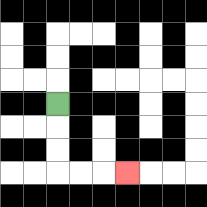{'start': '[2, 4]', 'end': '[5, 7]', 'path_directions': 'D,D,D,R,R,R', 'path_coordinates': '[[2, 4], [2, 5], [2, 6], [2, 7], [3, 7], [4, 7], [5, 7]]'}